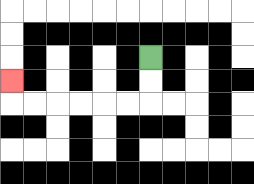{'start': '[6, 2]', 'end': '[0, 3]', 'path_directions': 'D,D,L,L,L,L,L,L,U', 'path_coordinates': '[[6, 2], [6, 3], [6, 4], [5, 4], [4, 4], [3, 4], [2, 4], [1, 4], [0, 4], [0, 3]]'}